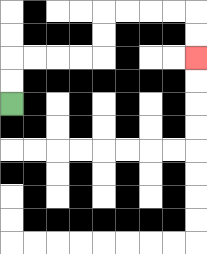{'start': '[0, 4]', 'end': '[8, 2]', 'path_directions': 'U,U,R,R,R,R,U,U,R,R,R,R,D,D', 'path_coordinates': '[[0, 4], [0, 3], [0, 2], [1, 2], [2, 2], [3, 2], [4, 2], [4, 1], [4, 0], [5, 0], [6, 0], [7, 0], [8, 0], [8, 1], [8, 2]]'}